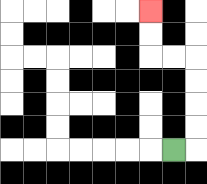{'start': '[7, 6]', 'end': '[6, 0]', 'path_directions': 'R,U,U,U,U,L,L,U,U', 'path_coordinates': '[[7, 6], [8, 6], [8, 5], [8, 4], [8, 3], [8, 2], [7, 2], [6, 2], [6, 1], [6, 0]]'}